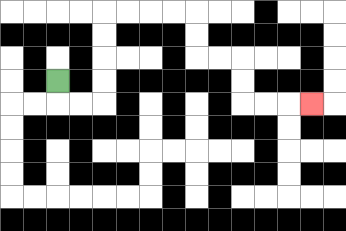{'start': '[2, 3]', 'end': '[13, 4]', 'path_directions': 'D,R,R,U,U,U,U,R,R,R,R,D,D,R,R,D,D,R,R,R', 'path_coordinates': '[[2, 3], [2, 4], [3, 4], [4, 4], [4, 3], [4, 2], [4, 1], [4, 0], [5, 0], [6, 0], [7, 0], [8, 0], [8, 1], [8, 2], [9, 2], [10, 2], [10, 3], [10, 4], [11, 4], [12, 4], [13, 4]]'}